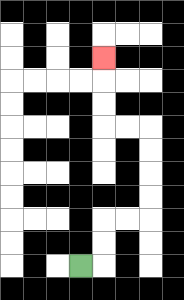{'start': '[3, 11]', 'end': '[4, 2]', 'path_directions': 'R,U,U,R,R,U,U,U,U,L,L,U,U,U', 'path_coordinates': '[[3, 11], [4, 11], [4, 10], [4, 9], [5, 9], [6, 9], [6, 8], [6, 7], [6, 6], [6, 5], [5, 5], [4, 5], [4, 4], [4, 3], [4, 2]]'}